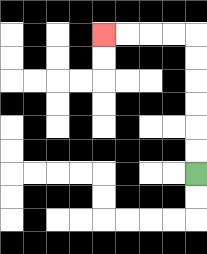{'start': '[8, 7]', 'end': '[4, 1]', 'path_directions': 'U,U,U,U,U,U,L,L,L,L', 'path_coordinates': '[[8, 7], [8, 6], [8, 5], [8, 4], [8, 3], [8, 2], [8, 1], [7, 1], [6, 1], [5, 1], [4, 1]]'}